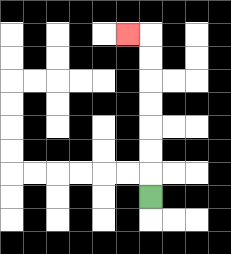{'start': '[6, 8]', 'end': '[5, 1]', 'path_directions': 'U,U,U,U,U,U,U,L', 'path_coordinates': '[[6, 8], [6, 7], [6, 6], [6, 5], [6, 4], [6, 3], [6, 2], [6, 1], [5, 1]]'}